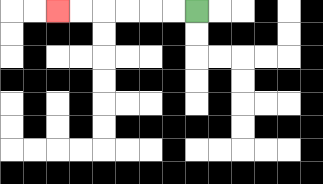{'start': '[8, 0]', 'end': '[2, 0]', 'path_directions': 'L,L,L,L,L,L', 'path_coordinates': '[[8, 0], [7, 0], [6, 0], [5, 0], [4, 0], [3, 0], [2, 0]]'}